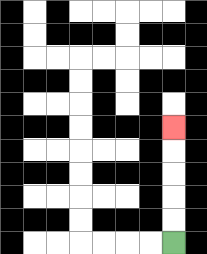{'start': '[7, 10]', 'end': '[7, 5]', 'path_directions': 'U,U,U,U,U', 'path_coordinates': '[[7, 10], [7, 9], [7, 8], [7, 7], [7, 6], [7, 5]]'}